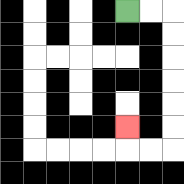{'start': '[5, 0]', 'end': '[5, 5]', 'path_directions': 'R,R,D,D,D,D,D,D,L,L,U', 'path_coordinates': '[[5, 0], [6, 0], [7, 0], [7, 1], [7, 2], [7, 3], [7, 4], [7, 5], [7, 6], [6, 6], [5, 6], [5, 5]]'}